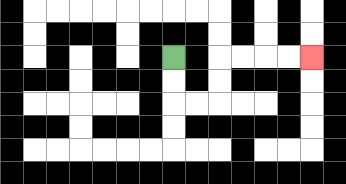{'start': '[7, 2]', 'end': '[13, 2]', 'path_directions': 'D,D,R,R,U,U,R,R,R,R', 'path_coordinates': '[[7, 2], [7, 3], [7, 4], [8, 4], [9, 4], [9, 3], [9, 2], [10, 2], [11, 2], [12, 2], [13, 2]]'}